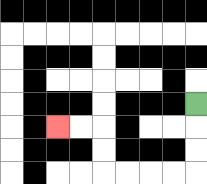{'start': '[8, 4]', 'end': '[2, 5]', 'path_directions': 'D,D,D,L,L,L,L,U,U,L,L', 'path_coordinates': '[[8, 4], [8, 5], [8, 6], [8, 7], [7, 7], [6, 7], [5, 7], [4, 7], [4, 6], [4, 5], [3, 5], [2, 5]]'}